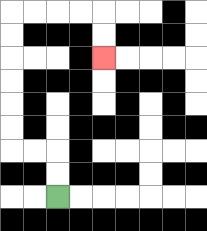{'start': '[2, 8]', 'end': '[4, 2]', 'path_directions': 'U,U,L,L,U,U,U,U,U,U,R,R,R,R,D,D', 'path_coordinates': '[[2, 8], [2, 7], [2, 6], [1, 6], [0, 6], [0, 5], [0, 4], [0, 3], [0, 2], [0, 1], [0, 0], [1, 0], [2, 0], [3, 0], [4, 0], [4, 1], [4, 2]]'}